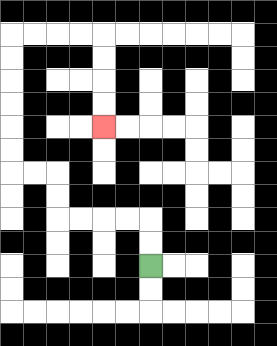{'start': '[6, 11]', 'end': '[4, 5]', 'path_directions': 'U,U,L,L,L,L,U,U,L,L,U,U,U,U,U,U,R,R,R,R,D,D,D,D', 'path_coordinates': '[[6, 11], [6, 10], [6, 9], [5, 9], [4, 9], [3, 9], [2, 9], [2, 8], [2, 7], [1, 7], [0, 7], [0, 6], [0, 5], [0, 4], [0, 3], [0, 2], [0, 1], [1, 1], [2, 1], [3, 1], [4, 1], [4, 2], [4, 3], [4, 4], [4, 5]]'}